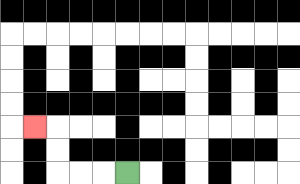{'start': '[5, 7]', 'end': '[1, 5]', 'path_directions': 'L,L,L,U,U,L', 'path_coordinates': '[[5, 7], [4, 7], [3, 7], [2, 7], [2, 6], [2, 5], [1, 5]]'}